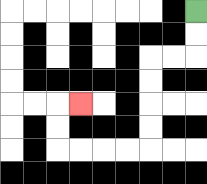{'start': '[8, 0]', 'end': '[3, 4]', 'path_directions': 'D,D,L,L,D,D,D,D,L,L,L,L,U,U,R', 'path_coordinates': '[[8, 0], [8, 1], [8, 2], [7, 2], [6, 2], [6, 3], [6, 4], [6, 5], [6, 6], [5, 6], [4, 6], [3, 6], [2, 6], [2, 5], [2, 4], [3, 4]]'}